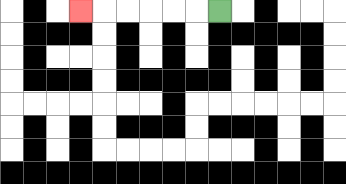{'start': '[9, 0]', 'end': '[3, 0]', 'path_directions': 'L,L,L,L,L,L', 'path_coordinates': '[[9, 0], [8, 0], [7, 0], [6, 0], [5, 0], [4, 0], [3, 0]]'}